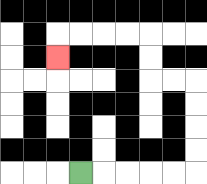{'start': '[3, 7]', 'end': '[2, 2]', 'path_directions': 'R,R,R,R,R,U,U,U,U,L,L,U,U,L,L,L,L,D', 'path_coordinates': '[[3, 7], [4, 7], [5, 7], [6, 7], [7, 7], [8, 7], [8, 6], [8, 5], [8, 4], [8, 3], [7, 3], [6, 3], [6, 2], [6, 1], [5, 1], [4, 1], [3, 1], [2, 1], [2, 2]]'}